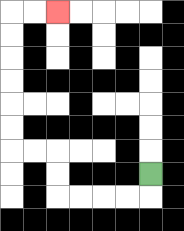{'start': '[6, 7]', 'end': '[2, 0]', 'path_directions': 'D,L,L,L,L,U,U,L,L,U,U,U,U,U,U,R,R', 'path_coordinates': '[[6, 7], [6, 8], [5, 8], [4, 8], [3, 8], [2, 8], [2, 7], [2, 6], [1, 6], [0, 6], [0, 5], [0, 4], [0, 3], [0, 2], [0, 1], [0, 0], [1, 0], [2, 0]]'}